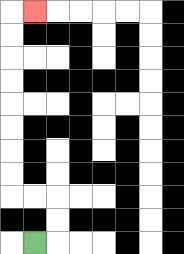{'start': '[1, 10]', 'end': '[1, 0]', 'path_directions': 'R,U,U,L,L,U,U,U,U,U,U,U,U,R', 'path_coordinates': '[[1, 10], [2, 10], [2, 9], [2, 8], [1, 8], [0, 8], [0, 7], [0, 6], [0, 5], [0, 4], [0, 3], [0, 2], [0, 1], [0, 0], [1, 0]]'}